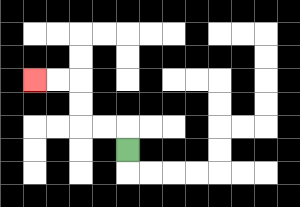{'start': '[5, 6]', 'end': '[1, 3]', 'path_directions': 'U,L,L,U,U,L,L', 'path_coordinates': '[[5, 6], [5, 5], [4, 5], [3, 5], [3, 4], [3, 3], [2, 3], [1, 3]]'}